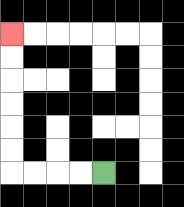{'start': '[4, 7]', 'end': '[0, 1]', 'path_directions': 'L,L,L,L,U,U,U,U,U,U', 'path_coordinates': '[[4, 7], [3, 7], [2, 7], [1, 7], [0, 7], [0, 6], [0, 5], [0, 4], [0, 3], [0, 2], [0, 1]]'}